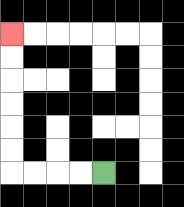{'start': '[4, 7]', 'end': '[0, 1]', 'path_directions': 'L,L,L,L,U,U,U,U,U,U', 'path_coordinates': '[[4, 7], [3, 7], [2, 7], [1, 7], [0, 7], [0, 6], [0, 5], [0, 4], [0, 3], [0, 2], [0, 1]]'}